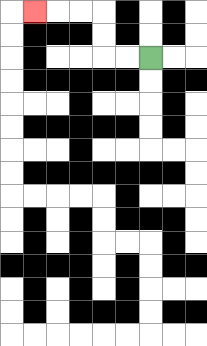{'start': '[6, 2]', 'end': '[1, 0]', 'path_directions': 'L,L,U,U,L,L,L', 'path_coordinates': '[[6, 2], [5, 2], [4, 2], [4, 1], [4, 0], [3, 0], [2, 0], [1, 0]]'}